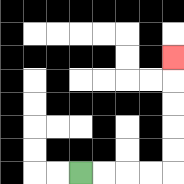{'start': '[3, 7]', 'end': '[7, 2]', 'path_directions': 'R,R,R,R,U,U,U,U,U', 'path_coordinates': '[[3, 7], [4, 7], [5, 7], [6, 7], [7, 7], [7, 6], [7, 5], [7, 4], [7, 3], [7, 2]]'}